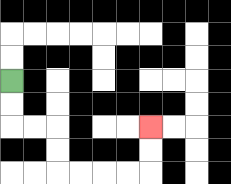{'start': '[0, 3]', 'end': '[6, 5]', 'path_directions': 'D,D,R,R,D,D,R,R,R,R,U,U', 'path_coordinates': '[[0, 3], [0, 4], [0, 5], [1, 5], [2, 5], [2, 6], [2, 7], [3, 7], [4, 7], [5, 7], [6, 7], [6, 6], [6, 5]]'}